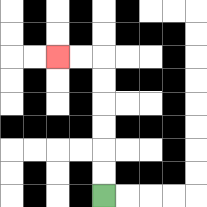{'start': '[4, 8]', 'end': '[2, 2]', 'path_directions': 'U,U,U,U,U,U,L,L', 'path_coordinates': '[[4, 8], [4, 7], [4, 6], [4, 5], [4, 4], [4, 3], [4, 2], [3, 2], [2, 2]]'}